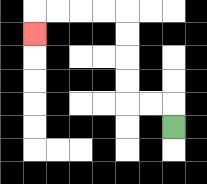{'start': '[7, 5]', 'end': '[1, 1]', 'path_directions': 'U,L,L,U,U,U,U,L,L,L,L,D', 'path_coordinates': '[[7, 5], [7, 4], [6, 4], [5, 4], [5, 3], [5, 2], [5, 1], [5, 0], [4, 0], [3, 0], [2, 0], [1, 0], [1, 1]]'}